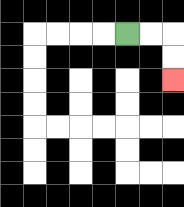{'start': '[5, 1]', 'end': '[7, 3]', 'path_directions': 'R,R,D,D', 'path_coordinates': '[[5, 1], [6, 1], [7, 1], [7, 2], [7, 3]]'}